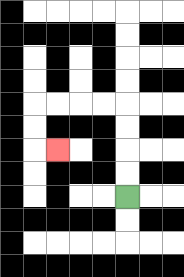{'start': '[5, 8]', 'end': '[2, 6]', 'path_directions': 'U,U,U,U,L,L,L,L,D,D,R', 'path_coordinates': '[[5, 8], [5, 7], [5, 6], [5, 5], [5, 4], [4, 4], [3, 4], [2, 4], [1, 4], [1, 5], [1, 6], [2, 6]]'}